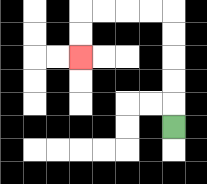{'start': '[7, 5]', 'end': '[3, 2]', 'path_directions': 'U,U,U,U,U,L,L,L,L,D,D', 'path_coordinates': '[[7, 5], [7, 4], [7, 3], [7, 2], [7, 1], [7, 0], [6, 0], [5, 0], [4, 0], [3, 0], [3, 1], [3, 2]]'}